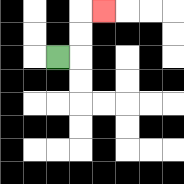{'start': '[2, 2]', 'end': '[4, 0]', 'path_directions': 'R,U,U,R', 'path_coordinates': '[[2, 2], [3, 2], [3, 1], [3, 0], [4, 0]]'}